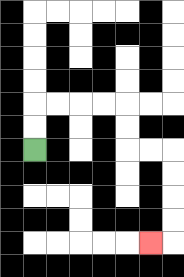{'start': '[1, 6]', 'end': '[6, 10]', 'path_directions': 'U,U,R,R,R,R,D,D,R,R,D,D,D,D,L', 'path_coordinates': '[[1, 6], [1, 5], [1, 4], [2, 4], [3, 4], [4, 4], [5, 4], [5, 5], [5, 6], [6, 6], [7, 6], [7, 7], [7, 8], [7, 9], [7, 10], [6, 10]]'}